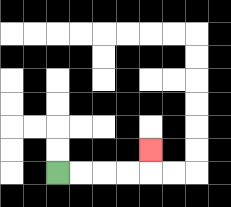{'start': '[2, 7]', 'end': '[6, 6]', 'path_directions': 'R,R,R,R,U', 'path_coordinates': '[[2, 7], [3, 7], [4, 7], [5, 7], [6, 7], [6, 6]]'}